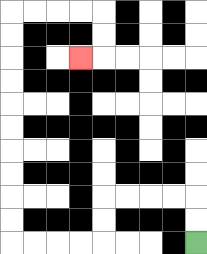{'start': '[8, 10]', 'end': '[3, 2]', 'path_directions': 'U,U,L,L,L,L,D,D,L,L,L,L,U,U,U,U,U,U,U,U,U,U,R,R,R,R,D,D,L', 'path_coordinates': '[[8, 10], [8, 9], [8, 8], [7, 8], [6, 8], [5, 8], [4, 8], [4, 9], [4, 10], [3, 10], [2, 10], [1, 10], [0, 10], [0, 9], [0, 8], [0, 7], [0, 6], [0, 5], [0, 4], [0, 3], [0, 2], [0, 1], [0, 0], [1, 0], [2, 0], [3, 0], [4, 0], [4, 1], [4, 2], [3, 2]]'}